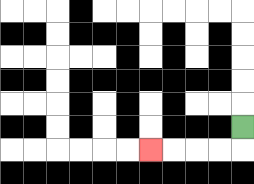{'start': '[10, 5]', 'end': '[6, 6]', 'path_directions': 'D,L,L,L,L', 'path_coordinates': '[[10, 5], [10, 6], [9, 6], [8, 6], [7, 6], [6, 6]]'}